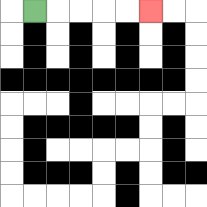{'start': '[1, 0]', 'end': '[6, 0]', 'path_directions': 'R,R,R,R,R', 'path_coordinates': '[[1, 0], [2, 0], [3, 0], [4, 0], [5, 0], [6, 0]]'}